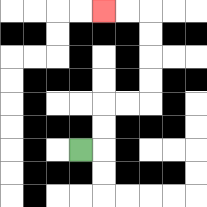{'start': '[3, 6]', 'end': '[4, 0]', 'path_directions': 'R,U,U,R,R,U,U,U,U,L,L', 'path_coordinates': '[[3, 6], [4, 6], [4, 5], [4, 4], [5, 4], [6, 4], [6, 3], [6, 2], [6, 1], [6, 0], [5, 0], [4, 0]]'}